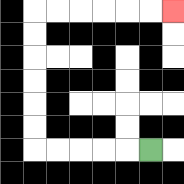{'start': '[6, 6]', 'end': '[7, 0]', 'path_directions': 'L,L,L,L,L,U,U,U,U,U,U,R,R,R,R,R,R', 'path_coordinates': '[[6, 6], [5, 6], [4, 6], [3, 6], [2, 6], [1, 6], [1, 5], [1, 4], [1, 3], [1, 2], [1, 1], [1, 0], [2, 0], [3, 0], [4, 0], [5, 0], [6, 0], [7, 0]]'}